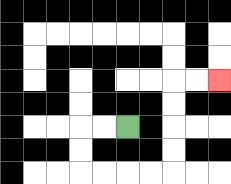{'start': '[5, 5]', 'end': '[9, 3]', 'path_directions': 'L,L,D,D,R,R,R,R,U,U,U,U,R,R', 'path_coordinates': '[[5, 5], [4, 5], [3, 5], [3, 6], [3, 7], [4, 7], [5, 7], [6, 7], [7, 7], [7, 6], [7, 5], [7, 4], [7, 3], [8, 3], [9, 3]]'}